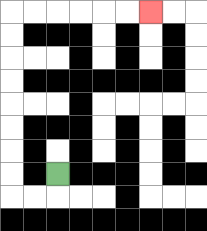{'start': '[2, 7]', 'end': '[6, 0]', 'path_directions': 'D,L,L,U,U,U,U,U,U,U,U,R,R,R,R,R,R', 'path_coordinates': '[[2, 7], [2, 8], [1, 8], [0, 8], [0, 7], [0, 6], [0, 5], [0, 4], [0, 3], [0, 2], [0, 1], [0, 0], [1, 0], [2, 0], [3, 0], [4, 0], [5, 0], [6, 0]]'}